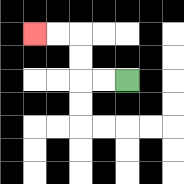{'start': '[5, 3]', 'end': '[1, 1]', 'path_directions': 'L,L,U,U,L,L', 'path_coordinates': '[[5, 3], [4, 3], [3, 3], [3, 2], [3, 1], [2, 1], [1, 1]]'}